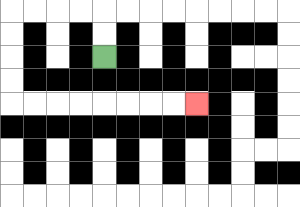{'start': '[4, 2]', 'end': '[8, 4]', 'path_directions': 'U,U,L,L,L,L,D,D,D,D,R,R,R,R,R,R,R,R', 'path_coordinates': '[[4, 2], [4, 1], [4, 0], [3, 0], [2, 0], [1, 0], [0, 0], [0, 1], [0, 2], [0, 3], [0, 4], [1, 4], [2, 4], [3, 4], [4, 4], [5, 4], [6, 4], [7, 4], [8, 4]]'}